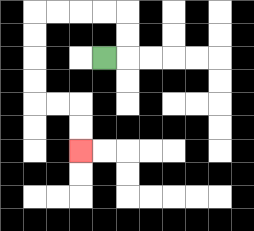{'start': '[4, 2]', 'end': '[3, 6]', 'path_directions': 'R,U,U,L,L,L,L,D,D,D,D,R,R,D,D', 'path_coordinates': '[[4, 2], [5, 2], [5, 1], [5, 0], [4, 0], [3, 0], [2, 0], [1, 0], [1, 1], [1, 2], [1, 3], [1, 4], [2, 4], [3, 4], [3, 5], [3, 6]]'}